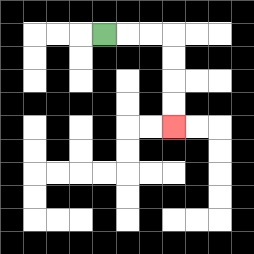{'start': '[4, 1]', 'end': '[7, 5]', 'path_directions': 'R,R,R,D,D,D,D', 'path_coordinates': '[[4, 1], [5, 1], [6, 1], [7, 1], [7, 2], [7, 3], [7, 4], [7, 5]]'}